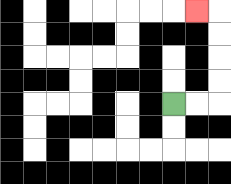{'start': '[7, 4]', 'end': '[8, 0]', 'path_directions': 'R,R,U,U,U,U,L', 'path_coordinates': '[[7, 4], [8, 4], [9, 4], [9, 3], [9, 2], [9, 1], [9, 0], [8, 0]]'}